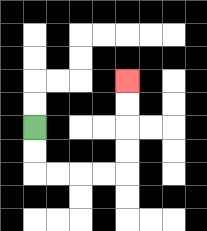{'start': '[1, 5]', 'end': '[5, 3]', 'path_directions': 'D,D,R,R,R,R,U,U,U,U', 'path_coordinates': '[[1, 5], [1, 6], [1, 7], [2, 7], [3, 7], [4, 7], [5, 7], [5, 6], [5, 5], [5, 4], [5, 3]]'}